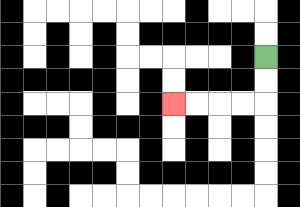{'start': '[11, 2]', 'end': '[7, 4]', 'path_directions': 'D,D,L,L,L,L', 'path_coordinates': '[[11, 2], [11, 3], [11, 4], [10, 4], [9, 4], [8, 4], [7, 4]]'}